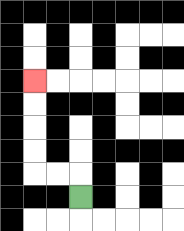{'start': '[3, 8]', 'end': '[1, 3]', 'path_directions': 'U,L,L,U,U,U,U', 'path_coordinates': '[[3, 8], [3, 7], [2, 7], [1, 7], [1, 6], [1, 5], [1, 4], [1, 3]]'}